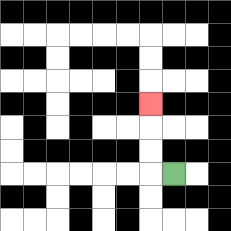{'start': '[7, 7]', 'end': '[6, 4]', 'path_directions': 'L,U,U,U', 'path_coordinates': '[[7, 7], [6, 7], [6, 6], [6, 5], [6, 4]]'}